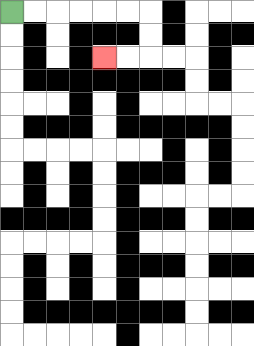{'start': '[0, 0]', 'end': '[4, 2]', 'path_directions': 'R,R,R,R,R,R,D,D,L,L', 'path_coordinates': '[[0, 0], [1, 0], [2, 0], [3, 0], [4, 0], [5, 0], [6, 0], [6, 1], [6, 2], [5, 2], [4, 2]]'}